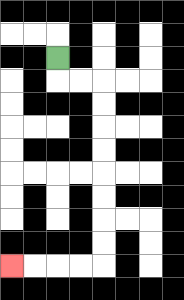{'start': '[2, 2]', 'end': '[0, 11]', 'path_directions': 'D,R,R,D,D,D,D,D,D,D,D,L,L,L,L', 'path_coordinates': '[[2, 2], [2, 3], [3, 3], [4, 3], [4, 4], [4, 5], [4, 6], [4, 7], [4, 8], [4, 9], [4, 10], [4, 11], [3, 11], [2, 11], [1, 11], [0, 11]]'}